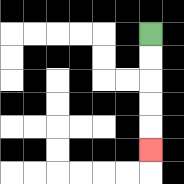{'start': '[6, 1]', 'end': '[6, 6]', 'path_directions': 'D,D,D,D,D', 'path_coordinates': '[[6, 1], [6, 2], [6, 3], [6, 4], [6, 5], [6, 6]]'}